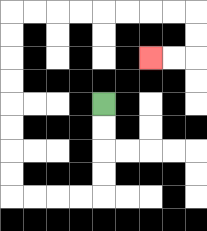{'start': '[4, 4]', 'end': '[6, 2]', 'path_directions': 'D,D,D,D,L,L,L,L,U,U,U,U,U,U,U,U,R,R,R,R,R,R,R,R,D,D,L,L', 'path_coordinates': '[[4, 4], [4, 5], [4, 6], [4, 7], [4, 8], [3, 8], [2, 8], [1, 8], [0, 8], [0, 7], [0, 6], [0, 5], [0, 4], [0, 3], [0, 2], [0, 1], [0, 0], [1, 0], [2, 0], [3, 0], [4, 0], [5, 0], [6, 0], [7, 0], [8, 0], [8, 1], [8, 2], [7, 2], [6, 2]]'}